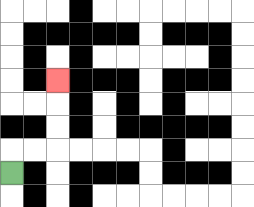{'start': '[0, 7]', 'end': '[2, 3]', 'path_directions': 'U,R,R,U,U,U', 'path_coordinates': '[[0, 7], [0, 6], [1, 6], [2, 6], [2, 5], [2, 4], [2, 3]]'}